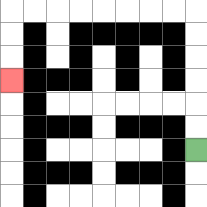{'start': '[8, 6]', 'end': '[0, 3]', 'path_directions': 'U,U,U,U,U,U,L,L,L,L,L,L,L,L,D,D,D', 'path_coordinates': '[[8, 6], [8, 5], [8, 4], [8, 3], [8, 2], [8, 1], [8, 0], [7, 0], [6, 0], [5, 0], [4, 0], [3, 0], [2, 0], [1, 0], [0, 0], [0, 1], [0, 2], [0, 3]]'}